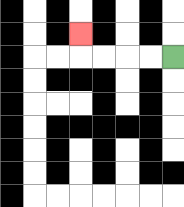{'start': '[7, 2]', 'end': '[3, 1]', 'path_directions': 'L,L,L,L,U', 'path_coordinates': '[[7, 2], [6, 2], [5, 2], [4, 2], [3, 2], [3, 1]]'}